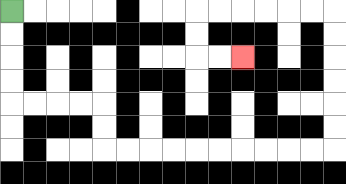{'start': '[0, 0]', 'end': '[10, 2]', 'path_directions': 'D,D,D,D,R,R,R,R,D,D,R,R,R,R,R,R,R,R,R,R,U,U,U,U,U,U,L,L,L,L,L,L,D,D,R,R', 'path_coordinates': '[[0, 0], [0, 1], [0, 2], [0, 3], [0, 4], [1, 4], [2, 4], [3, 4], [4, 4], [4, 5], [4, 6], [5, 6], [6, 6], [7, 6], [8, 6], [9, 6], [10, 6], [11, 6], [12, 6], [13, 6], [14, 6], [14, 5], [14, 4], [14, 3], [14, 2], [14, 1], [14, 0], [13, 0], [12, 0], [11, 0], [10, 0], [9, 0], [8, 0], [8, 1], [8, 2], [9, 2], [10, 2]]'}